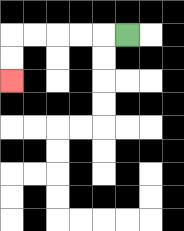{'start': '[5, 1]', 'end': '[0, 3]', 'path_directions': 'L,L,L,L,L,D,D', 'path_coordinates': '[[5, 1], [4, 1], [3, 1], [2, 1], [1, 1], [0, 1], [0, 2], [0, 3]]'}